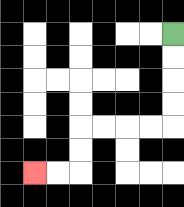{'start': '[7, 1]', 'end': '[1, 7]', 'path_directions': 'D,D,D,D,L,L,L,L,D,D,L,L', 'path_coordinates': '[[7, 1], [7, 2], [7, 3], [7, 4], [7, 5], [6, 5], [5, 5], [4, 5], [3, 5], [3, 6], [3, 7], [2, 7], [1, 7]]'}